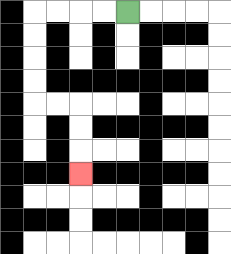{'start': '[5, 0]', 'end': '[3, 7]', 'path_directions': 'L,L,L,L,D,D,D,D,R,R,D,D,D', 'path_coordinates': '[[5, 0], [4, 0], [3, 0], [2, 0], [1, 0], [1, 1], [1, 2], [1, 3], [1, 4], [2, 4], [3, 4], [3, 5], [3, 6], [3, 7]]'}